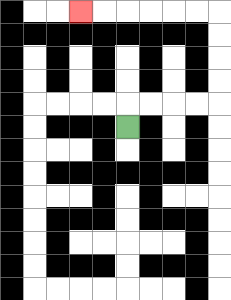{'start': '[5, 5]', 'end': '[3, 0]', 'path_directions': 'U,R,R,R,R,U,U,U,U,L,L,L,L,L,L', 'path_coordinates': '[[5, 5], [5, 4], [6, 4], [7, 4], [8, 4], [9, 4], [9, 3], [9, 2], [9, 1], [9, 0], [8, 0], [7, 0], [6, 0], [5, 0], [4, 0], [3, 0]]'}